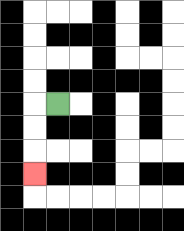{'start': '[2, 4]', 'end': '[1, 7]', 'path_directions': 'L,D,D,D', 'path_coordinates': '[[2, 4], [1, 4], [1, 5], [1, 6], [1, 7]]'}